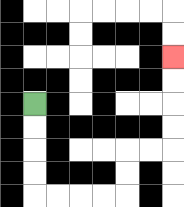{'start': '[1, 4]', 'end': '[7, 2]', 'path_directions': 'D,D,D,D,R,R,R,R,U,U,R,R,U,U,U,U', 'path_coordinates': '[[1, 4], [1, 5], [1, 6], [1, 7], [1, 8], [2, 8], [3, 8], [4, 8], [5, 8], [5, 7], [5, 6], [6, 6], [7, 6], [7, 5], [7, 4], [7, 3], [7, 2]]'}